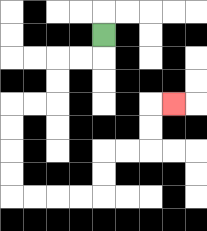{'start': '[4, 1]', 'end': '[7, 4]', 'path_directions': 'D,L,L,D,D,L,L,D,D,D,D,R,R,R,R,U,U,R,R,U,U,R', 'path_coordinates': '[[4, 1], [4, 2], [3, 2], [2, 2], [2, 3], [2, 4], [1, 4], [0, 4], [0, 5], [0, 6], [0, 7], [0, 8], [1, 8], [2, 8], [3, 8], [4, 8], [4, 7], [4, 6], [5, 6], [6, 6], [6, 5], [6, 4], [7, 4]]'}